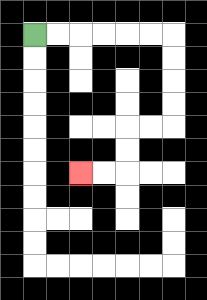{'start': '[1, 1]', 'end': '[3, 7]', 'path_directions': 'R,R,R,R,R,R,D,D,D,D,L,L,D,D,L,L', 'path_coordinates': '[[1, 1], [2, 1], [3, 1], [4, 1], [5, 1], [6, 1], [7, 1], [7, 2], [7, 3], [7, 4], [7, 5], [6, 5], [5, 5], [5, 6], [5, 7], [4, 7], [3, 7]]'}